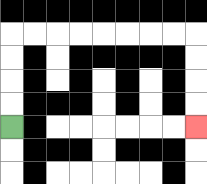{'start': '[0, 5]', 'end': '[8, 5]', 'path_directions': 'U,U,U,U,R,R,R,R,R,R,R,R,D,D,D,D', 'path_coordinates': '[[0, 5], [0, 4], [0, 3], [0, 2], [0, 1], [1, 1], [2, 1], [3, 1], [4, 1], [5, 1], [6, 1], [7, 1], [8, 1], [8, 2], [8, 3], [8, 4], [8, 5]]'}